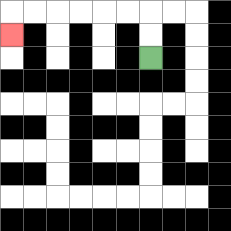{'start': '[6, 2]', 'end': '[0, 1]', 'path_directions': 'U,U,L,L,L,L,L,L,D', 'path_coordinates': '[[6, 2], [6, 1], [6, 0], [5, 0], [4, 0], [3, 0], [2, 0], [1, 0], [0, 0], [0, 1]]'}